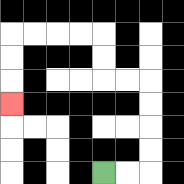{'start': '[4, 7]', 'end': '[0, 4]', 'path_directions': 'R,R,U,U,U,U,L,L,U,U,L,L,L,L,D,D,D', 'path_coordinates': '[[4, 7], [5, 7], [6, 7], [6, 6], [6, 5], [6, 4], [6, 3], [5, 3], [4, 3], [4, 2], [4, 1], [3, 1], [2, 1], [1, 1], [0, 1], [0, 2], [0, 3], [0, 4]]'}